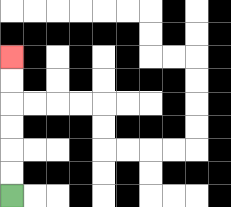{'start': '[0, 8]', 'end': '[0, 2]', 'path_directions': 'U,U,U,U,U,U', 'path_coordinates': '[[0, 8], [0, 7], [0, 6], [0, 5], [0, 4], [0, 3], [0, 2]]'}